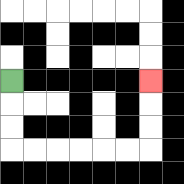{'start': '[0, 3]', 'end': '[6, 3]', 'path_directions': 'D,D,D,R,R,R,R,R,R,U,U,U', 'path_coordinates': '[[0, 3], [0, 4], [0, 5], [0, 6], [1, 6], [2, 6], [3, 6], [4, 6], [5, 6], [6, 6], [6, 5], [6, 4], [6, 3]]'}